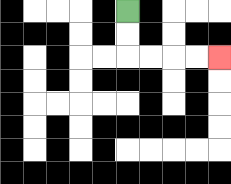{'start': '[5, 0]', 'end': '[9, 2]', 'path_directions': 'D,D,R,R,R,R', 'path_coordinates': '[[5, 0], [5, 1], [5, 2], [6, 2], [7, 2], [8, 2], [9, 2]]'}